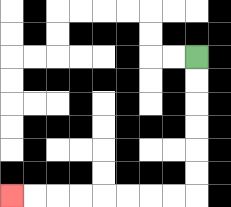{'start': '[8, 2]', 'end': '[0, 8]', 'path_directions': 'D,D,D,D,D,D,L,L,L,L,L,L,L,L', 'path_coordinates': '[[8, 2], [8, 3], [8, 4], [8, 5], [8, 6], [8, 7], [8, 8], [7, 8], [6, 8], [5, 8], [4, 8], [3, 8], [2, 8], [1, 8], [0, 8]]'}